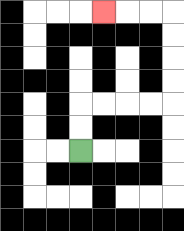{'start': '[3, 6]', 'end': '[4, 0]', 'path_directions': 'U,U,R,R,R,R,U,U,U,U,L,L,L', 'path_coordinates': '[[3, 6], [3, 5], [3, 4], [4, 4], [5, 4], [6, 4], [7, 4], [7, 3], [7, 2], [7, 1], [7, 0], [6, 0], [5, 0], [4, 0]]'}